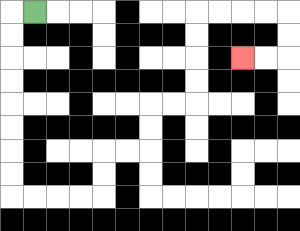{'start': '[1, 0]', 'end': '[10, 2]', 'path_directions': 'L,D,D,D,D,D,D,D,D,R,R,R,R,U,U,R,R,U,U,R,R,U,U,U,U,R,R,R,R,D,D,L,L', 'path_coordinates': '[[1, 0], [0, 0], [0, 1], [0, 2], [0, 3], [0, 4], [0, 5], [0, 6], [0, 7], [0, 8], [1, 8], [2, 8], [3, 8], [4, 8], [4, 7], [4, 6], [5, 6], [6, 6], [6, 5], [6, 4], [7, 4], [8, 4], [8, 3], [8, 2], [8, 1], [8, 0], [9, 0], [10, 0], [11, 0], [12, 0], [12, 1], [12, 2], [11, 2], [10, 2]]'}